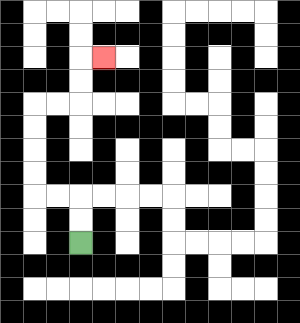{'start': '[3, 10]', 'end': '[4, 2]', 'path_directions': 'U,U,L,L,U,U,U,U,R,R,U,U,R', 'path_coordinates': '[[3, 10], [3, 9], [3, 8], [2, 8], [1, 8], [1, 7], [1, 6], [1, 5], [1, 4], [2, 4], [3, 4], [3, 3], [3, 2], [4, 2]]'}